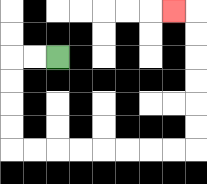{'start': '[2, 2]', 'end': '[7, 0]', 'path_directions': 'L,L,D,D,D,D,R,R,R,R,R,R,R,R,U,U,U,U,U,U,L', 'path_coordinates': '[[2, 2], [1, 2], [0, 2], [0, 3], [0, 4], [0, 5], [0, 6], [1, 6], [2, 6], [3, 6], [4, 6], [5, 6], [6, 6], [7, 6], [8, 6], [8, 5], [8, 4], [8, 3], [8, 2], [8, 1], [8, 0], [7, 0]]'}